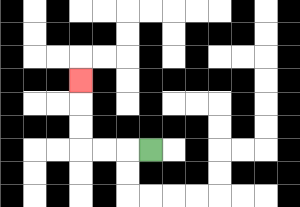{'start': '[6, 6]', 'end': '[3, 3]', 'path_directions': 'L,L,L,U,U,U', 'path_coordinates': '[[6, 6], [5, 6], [4, 6], [3, 6], [3, 5], [3, 4], [3, 3]]'}